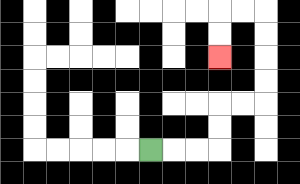{'start': '[6, 6]', 'end': '[9, 2]', 'path_directions': 'R,R,R,U,U,R,R,U,U,U,U,L,L,D,D', 'path_coordinates': '[[6, 6], [7, 6], [8, 6], [9, 6], [9, 5], [9, 4], [10, 4], [11, 4], [11, 3], [11, 2], [11, 1], [11, 0], [10, 0], [9, 0], [9, 1], [9, 2]]'}